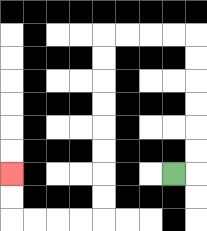{'start': '[7, 7]', 'end': '[0, 7]', 'path_directions': 'R,U,U,U,U,U,U,L,L,L,L,D,D,D,D,D,D,D,D,L,L,L,L,U,U', 'path_coordinates': '[[7, 7], [8, 7], [8, 6], [8, 5], [8, 4], [8, 3], [8, 2], [8, 1], [7, 1], [6, 1], [5, 1], [4, 1], [4, 2], [4, 3], [4, 4], [4, 5], [4, 6], [4, 7], [4, 8], [4, 9], [3, 9], [2, 9], [1, 9], [0, 9], [0, 8], [0, 7]]'}